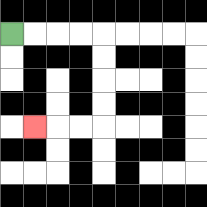{'start': '[0, 1]', 'end': '[1, 5]', 'path_directions': 'R,R,R,R,D,D,D,D,L,L,L', 'path_coordinates': '[[0, 1], [1, 1], [2, 1], [3, 1], [4, 1], [4, 2], [4, 3], [4, 4], [4, 5], [3, 5], [2, 5], [1, 5]]'}